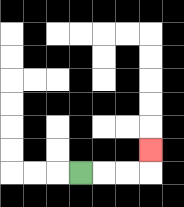{'start': '[3, 7]', 'end': '[6, 6]', 'path_directions': 'R,R,R,U', 'path_coordinates': '[[3, 7], [4, 7], [5, 7], [6, 7], [6, 6]]'}